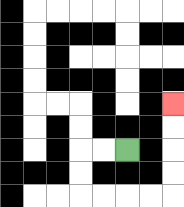{'start': '[5, 6]', 'end': '[7, 4]', 'path_directions': 'L,L,D,D,R,R,R,R,U,U,U,U', 'path_coordinates': '[[5, 6], [4, 6], [3, 6], [3, 7], [3, 8], [4, 8], [5, 8], [6, 8], [7, 8], [7, 7], [7, 6], [7, 5], [7, 4]]'}